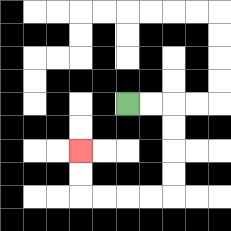{'start': '[5, 4]', 'end': '[3, 6]', 'path_directions': 'R,R,D,D,D,D,L,L,L,L,U,U', 'path_coordinates': '[[5, 4], [6, 4], [7, 4], [7, 5], [7, 6], [7, 7], [7, 8], [6, 8], [5, 8], [4, 8], [3, 8], [3, 7], [3, 6]]'}